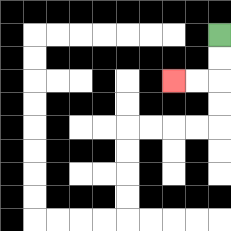{'start': '[9, 1]', 'end': '[7, 3]', 'path_directions': 'D,D,L,L', 'path_coordinates': '[[9, 1], [9, 2], [9, 3], [8, 3], [7, 3]]'}